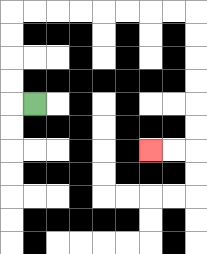{'start': '[1, 4]', 'end': '[6, 6]', 'path_directions': 'L,U,U,U,U,R,R,R,R,R,R,R,R,D,D,D,D,D,D,L,L', 'path_coordinates': '[[1, 4], [0, 4], [0, 3], [0, 2], [0, 1], [0, 0], [1, 0], [2, 0], [3, 0], [4, 0], [5, 0], [6, 0], [7, 0], [8, 0], [8, 1], [8, 2], [8, 3], [8, 4], [8, 5], [8, 6], [7, 6], [6, 6]]'}